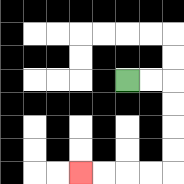{'start': '[5, 3]', 'end': '[3, 7]', 'path_directions': 'R,R,D,D,D,D,L,L,L,L', 'path_coordinates': '[[5, 3], [6, 3], [7, 3], [7, 4], [7, 5], [7, 6], [7, 7], [6, 7], [5, 7], [4, 7], [3, 7]]'}